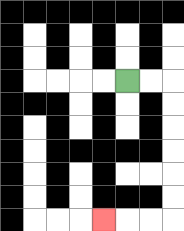{'start': '[5, 3]', 'end': '[4, 9]', 'path_directions': 'R,R,D,D,D,D,D,D,L,L,L', 'path_coordinates': '[[5, 3], [6, 3], [7, 3], [7, 4], [7, 5], [7, 6], [7, 7], [7, 8], [7, 9], [6, 9], [5, 9], [4, 9]]'}